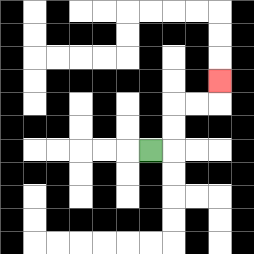{'start': '[6, 6]', 'end': '[9, 3]', 'path_directions': 'R,U,U,R,R,U', 'path_coordinates': '[[6, 6], [7, 6], [7, 5], [7, 4], [8, 4], [9, 4], [9, 3]]'}